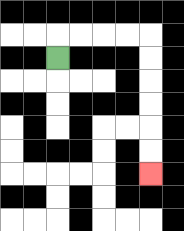{'start': '[2, 2]', 'end': '[6, 7]', 'path_directions': 'U,R,R,R,R,D,D,D,D,D,D', 'path_coordinates': '[[2, 2], [2, 1], [3, 1], [4, 1], [5, 1], [6, 1], [6, 2], [6, 3], [6, 4], [6, 5], [6, 6], [6, 7]]'}